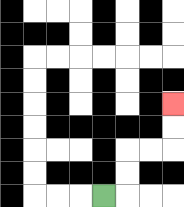{'start': '[4, 8]', 'end': '[7, 4]', 'path_directions': 'R,U,U,R,R,U,U', 'path_coordinates': '[[4, 8], [5, 8], [5, 7], [5, 6], [6, 6], [7, 6], [7, 5], [7, 4]]'}